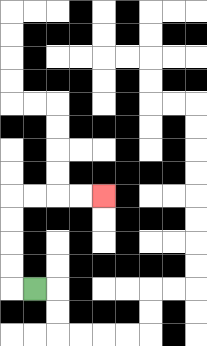{'start': '[1, 12]', 'end': '[4, 8]', 'path_directions': 'L,U,U,U,U,R,R,R,R', 'path_coordinates': '[[1, 12], [0, 12], [0, 11], [0, 10], [0, 9], [0, 8], [1, 8], [2, 8], [3, 8], [4, 8]]'}